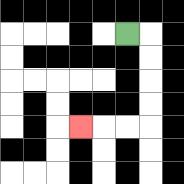{'start': '[5, 1]', 'end': '[3, 5]', 'path_directions': 'R,D,D,D,D,L,L,L', 'path_coordinates': '[[5, 1], [6, 1], [6, 2], [6, 3], [6, 4], [6, 5], [5, 5], [4, 5], [3, 5]]'}